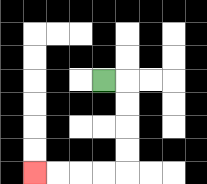{'start': '[4, 3]', 'end': '[1, 7]', 'path_directions': 'R,D,D,D,D,L,L,L,L', 'path_coordinates': '[[4, 3], [5, 3], [5, 4], [5, 5], [5, 6], [5, 7], [4, 7], [3, 7], [2, 7], [1, 7]]'}